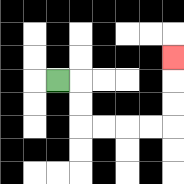{'start': '[2, 3]', 'end': '[7, 2]', 'path_directions': 'R,D,D,R,R,R,R,U,U,U', 'path_coordinates': '[[2, 3], [3, 3], [3, 4], [3, 5], [4, 5], [5, 5], [6, 5], [7, 5], [7, 4], [7, 3], [7, 2]]'}